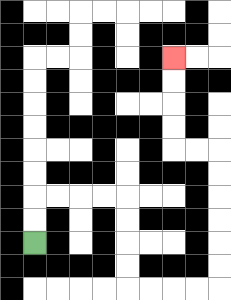{'start': '[1, 10]', 'end': '[7, 2]', 'path_directions': 'U,U,R,R,R,R,D,D,D,D,R,R,R,R,U,U,U,U,U,U,L,L,U,U,U,U', 'path_coordinates': '[[1, 10], [1, 9], [1, 8], [2, 8], [3, 8], [4, 8], [5, 8], [5, 9], [5, 10], [5, 11], [5, 12], [6, 12], [7, 12], [8, 12], [9, 12], [9, 11], [9, 10], [9, 9], [9, 8], [9, 7], [9, 6], [8, 6], [7, 6], [7, 5], [7, 4], [7, 3], [7, 2]]'}